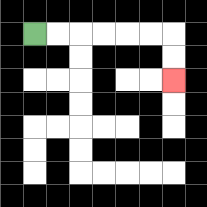{'start': '[1, 1]', 'end': '[7, 3]', 'path_directions': 'R,R,R,R,R,R,D,D', 'path_coordinates': '[[1, 1], [2, 1], [3, 1], [4, 1], [5, 1], [6, 1], [7, 1], [7, 2], [7, 3]]'}